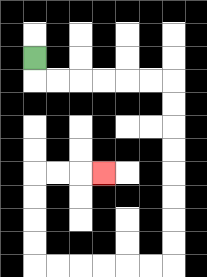{'start': '[1, 2]', 'end': '[4, 7]', 'path_directions': 'D,R,R,R,R,R,R,D,D,D,D,D,D,D,D,L,L,L,L,L,L,U,U,U,U,R,R,R', 'path_coordinates': '[[1, 2], [1, 3], [2, 3], [3, 3], [4, 3], [5, 3], [6, 3], [7, 3], [7, 4], [7, 5], [7, 6], [7, 7], [7, 8], [7, 9], [7, 10], [7, 11], [6, 11], [5, 11], [4, 11], [3, 11], [2, 11], [1, 11], [1, 10], [1, 9], [1, 8], [1, 7], [2, 7], [3, 7], [4, 7]]'}